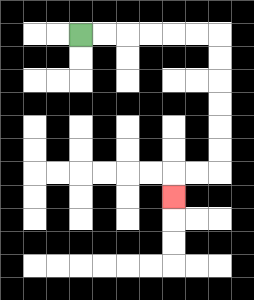{'start': '[3, 1]', 'end': '[7, 8]', 'path_directions': 'R,R,R,R,R,R,D,D,D,D,D,D,L,L,D', 'path_coordinates': '[[3, 1], [4, 1], [5, 1], [6, 1], [7, 1], [8, 1], [9, 1], [9, 2], [9, 3], [9, 4], [9, 5], [9, 6], [9, 7], [8, 7], [7, 7], [7, 8]]'}